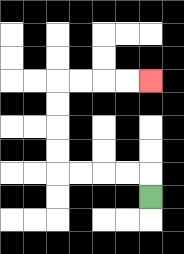{'start': '[6, 8]', 'end': '[6, 3]', 'path_directions': 'U,L,L,L,L,U,U,U,U,R,R,R,R', 'path_coordinates': '[[6, 8], [6, 7], [5, 7], [4, 7], [3, 7], [2, 7], [2, 6], [2, 5], [2, 4], [2, 3], [3, 3], [4, 3], [5, 3], [6, 3]]'}